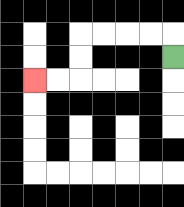{'start': '[7, 2]', 'end': '[1, 3]', 'path_directions': 'U,L,L,L,L,D,D,L,L', 'path_coordinates': '[[7, 2], [7, 1], [6, 1], [5, 1], [4, 1], [3, 1], [3, 2], [3, 3], [2, 3], [1, 3]]'}